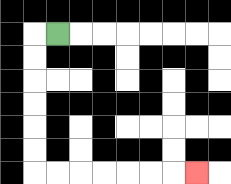{'start': '[2, 1]', 'end': '[8, 7]', 'path_directions': 'L,D,D,D,D,D,D,R,R,R,R,R,R,R', 'path_coordinates': '[[2, 1], [1, 1], [1, 2], [1, 3], [1, 4], [1, 5], [1, 6], [1, 7], [2, 7], [3, 7], [4, 7], [5, 7], [6, 7], [7, 7], [8, 7]]'}